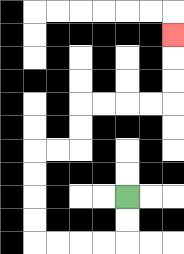{'start': '[5, 8]', 'end': '[7, 1]', 'path_directions': 'D,D,L,L,L,L,U,U,U,U,R,R,U,U,R,R,R,R,U,U,U', 'path_coordinates': '[[5, 8], [5, 9], [5, 10], [4, 10], [3, 10], [2, 10], [1, 10], [1, 9], [1, 8], [1, 7], [1, 6], [2, 6], [3, 6], [3, 5], [3, 4], [4, 4], [5, 4], [6, 4], [7, 4], [7, 3], [7, 2], [7, 1]]'}